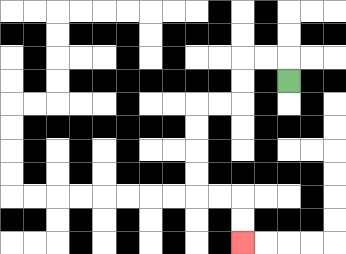{'start': '[12, 3]', 'end': '[10, 10]', 'path_directions': 'U,L,L,D,D,L,L,D,D,D,D,R,R,D,D', 'path_coordinates': '[[12, 3], [12, 2], [11, 2], [10, 2], [10, 3], [10, 4], [9, 4], [8, 4], [8, 5], [8, 6], [8, 7], [8, 8], [9, 8], [10, 8], [10, 9], [10, 10]]'}